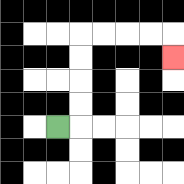{'start': '[2, 5]', 'end': '[7, 2]', 'path_directions': 'R,U,U,U,U,R,R,R,R,D', 'path_coordinates': '[[2, 5], [3, 5], [3, 4], [3, 3], [3, 2], [3, 1], [4, 1], [5, 1], [6, 1], [7, 1], [7, 2]]'}